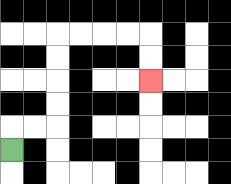{'start': '[0, 6]', 'end': '[6, 3]', 'path_directions': 'U,R,R,U,U,U,U,R,R,R,R,D,D', 'path_coordinates': '[[0, 6], [0, 5], [1, 5], [2, 5], [2, 4], [2, 3], [2, 2], [2, 1], [3, 1], [4, 1], [5, 1], [6, 1], [6, 2], [6, 3]]'}